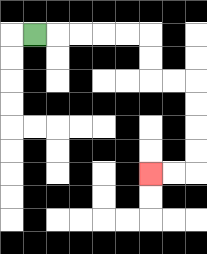{'start': '[1, 1]', 'end': '[6, 7]', 'path_directions': 'R,R,R,R,R,D,D,R,R,D,D,D,D,L,L', 'path_coordinates': '[[1, 1], [2, 1], [3, 1], [4, 1], [5, 1], [6, 1], [6, 2], [6, 3], [7, 3], [8, 3], [8, 4], [8, 5], [8, 6], [8, 7], [7, 7], [6, 7]]'}